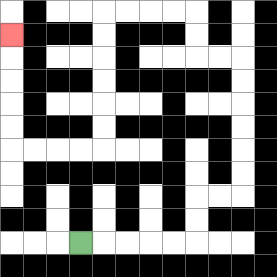{'start': '[3, 10]', 'end': '[0, 1]', 'path_directions': 'R,R,R,R,R,U,U,R,R,U,U,U,U,U,U,L,L,U,U,L,L,L,L,D,D,D,D,D,D,L,L,L,L,U,U,U,U,U', 'path_coordinates': '[[3, 10], [4, 10], [5, 10], [6, 10], [7, 10], [8, 10], [8, 9], [8, 8], [9, 8], [10, 8], [10, 7], [10, 6], [10, 5], [10, 4], [10, 3], [10, 2], [9, 2], [8, 2], [8, 1], [8, 0], [7, 0], [6, 0], [5, 0], [4, 0], [4, 1], [4, 2], [4, 3], [4, 4], [4, 5], [4, 6], [3, 6], [2, 6], [1, 6], [0, 6], [0, 5], [0, 4], [0, 3], [0, 2], [0, 1]]'}